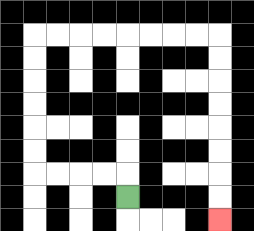{'start': '[5, 8]', 'end': '[9, 9]', 'path_directions': 'U,L,L,L,L,U,U,U,U,U,U,R,R,R,R,R,R,R,R,D,D,D,D,D,D,D,D', 'path_coordinates': '[[5, 8], [5, 7], [4, 7], [3, 7], [2, 7], [1, 7], [1, 6], [1, 5], [1, 4], [1, 3], [1, 2], [1, 1], [2, 1], [3, 1], [4, 1], [5, 1], [6, 1], [7, 1], [8, 1], [9, 1], [9, 2], [9, 3], [9, 4], [9, 5], [9, 6], [9, 7], [9, 8], [9, 9]]'}